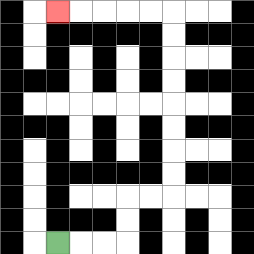{'start': '[2, 10]', 'end': '[2, 0]', 'path_directions': 'R,R,R,U,U,R,R,U,U,U,U,U,U,U,U,L,L,L,L,L', 'path_coordinates': '[[2, 10], [3, 10], [4, 10], [5, 10], [5, 9], [5, 8], [6, 8], [7, 8], [7, 7], [7, 6], [7, 5], [7, 4], [7, 3], [7, 2], [7, 1], [7, 0], [6, 0], [5, 0], [4, 0], [3, 0], [2, 0]]'}